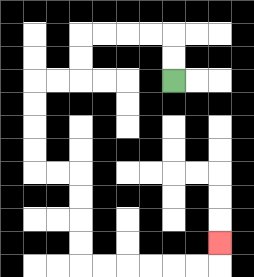{'start': '[7, 3]', 'end': '[9, 10]', 'path_directions': 'U,U,L,L,L,L,D,D,L,L,D,D,D,D,R,R,D,D,D,D,R,R,R,R,R,R,U', 'path_coordinates': '[[7, 3], [7, 2], [7, 1], [6, 1], [5, 1], [4, 1], [3, 1], [3, 2], [3, 3], [2, 3], [1, 3], [1, 4], [1, 5], [1, 6], [1, 7], [2, 7], [3, 7], [3, 8], [3, 9], [3, 10], [3, 11], [4, 11], [5, 11], [6, 11], [7, 11], [8, 11], [9, 11], [9, 10]]'}